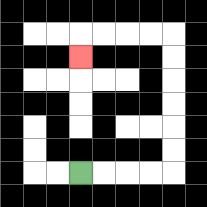{'start': '[3, 7]', 'end': '[3, 2]', 'path_directions': 'R,R,R,R,U,U,U,U,U,U,L,L,L,L,D', 'path_coordinates': '[[3, 7], [4, 7], [5, 7], [6, 7], [7, 7], [7, 6], [7, 5], [7, 4], [7, 3], [7, 2], [7, 1], [6, 1], [5, 1], [4, 1], [3, 1], [3, 2]]'}